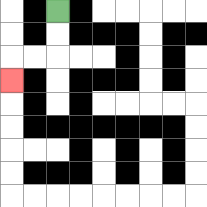{'start': '[2, 0]', 'end': '[0, 3]', 'path_directions': 'D,D,L,L,D', 'path_coordinates': '[[2, 0], [2, 1], [2, 2], [1, 2], [0, 2], [0, 3]]'}